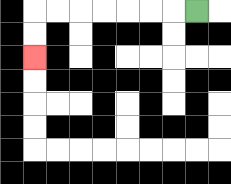{'start': '[8, 0]', 'end': '[1, 2]', 'path_directions': 'L,L,L,L,L,L,L,D,D', 'path_coordinates': '[[8, 0], [7, 0], [6, 0], [5, 0], [4, 0], [3, 0], [2, 0], [1, 0], [1, 1], [1, 2]]'}